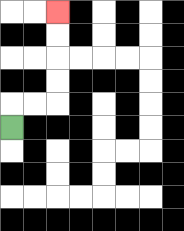{'start': '[0, 5]', 'end': '[2, 0]', 'path_directions': 'U,R,R,U,U,U,U', 'path_coordinates': '[[0, 5], [0, 4], [1, 4], [2, 4], [2, 3], [2, 2], [2, 1], [2, 0]]'}